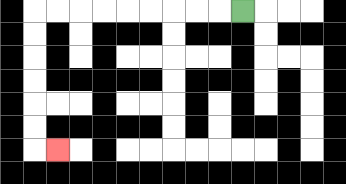{'start': '[10, 0]', 'end': '[2, 6]', 'path_directions': 'L,L,L,L,L,L,L,L,L,D,D,D,D,D,D,R', 'path_coordinates': '[[10, 0], [9, 0], [8, 0], [7, 0], [6, 0], [5, 0], [4, 0], [3, 0], [2, 0], [1, 0], [1, 1], [1, 2], [1, 3], [1, 4], [1, 5], [1, 6], [2, 6]]'}